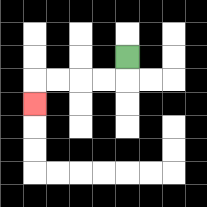{'start': '[5, 2]', 'end': '[1, 4]', 'path_directions': 'D,L,L,L,L,D', 'path_coordinates': '[[5, 2], [5, 3], [4, 3], [3, 3], [2, 3], [1, 3], [1, 4]]'}